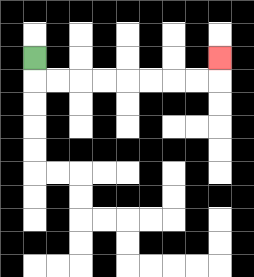{'start': '[1, 2]', 'end': '[9, 2]', 'path_directions': 'D,R,R,R,R,R,R,R,R,U', 'path_coordinates': '[[1, 2], [1, 3], [2, 3], [3, 3], [4, 3], [5, 3], [6, 3], [7, 3], [8, 3], [9, 3], [9, 2]]'}